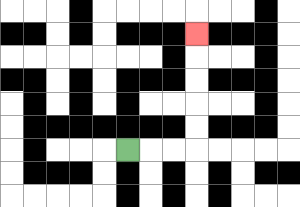{'start': '[5, 6]', 'end': '[8, 1]', 'path_directions': 'R,R,R,U,U,U,U,U', 'path_coordinates': '[[5, 6], [6, 6], [7, 6], [8, 6], [8, 5], [8, 4], [8, 3], [8, 2], [8, 1]]'}